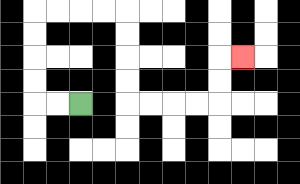{'start': '[3, 4]', 'end': '[10, 2]', 'path_directions': 'L,L,U,U,U,U,R,R,R,R,D,D,D,D,R,R,R,R,U,U,R', 'path_coordinates': '[[3, 4], [2, 4], [1, 4], [1, 3], [1, 2], [1, 1], [1, 0], [2, 0], [3, 0], [4, 0], [5, 0], [5, 1], [5, 2], [5, 3], [5, 4], [6, 4], [7, 4], [8, 4], [9, 4], [9, 3], [9, 2], [10, 2]]'}